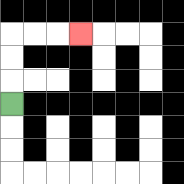{'start': '[0, 4]', 'end': '[3, 1]', 'path_directions': 'U,U,U,R,R,R', 'path_coordinates': '[[0, 4], [0, 3], [0, 2], [0, 1], [1, 1], [2, 1], [3, 1]]'}